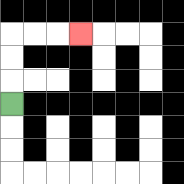{'start': '[0, 4]', 'end': '[3, 1]', 'path_directions': 'U,U,U,R,R,R', 'path_coordinates': '[[0, 4], [0, 3], [0, 2], [0, 1], [1, 1], [2, 1], [3, 1]]'}